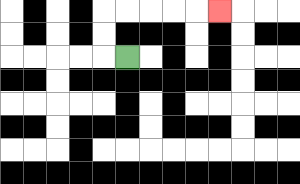{'start': '[5, 2]', 'end': '[9, 0]', 'path_directions': 'L,U,U,R,R,R,R,R', 'path_coordinates': '[[5, 2], [4, 2], [4, 1], [4, 0], [5, 0], [6, 0], [7, 0], [8, 0], [9, 0]]'}